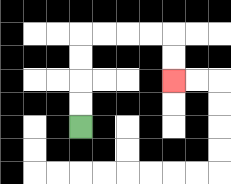{'start': '[3, 5]', 'end': '[7, 3]', 'path_directions': 'U,U,U,U,R,R,R,R,D,D', 'path_coordinates': '[[3, 5], [3, 4], [3, 3], [3, 2], [3, 1], [4, 1], [5, 1], [6, 1], [7, 1], [7, 2], [7, 3]]'}